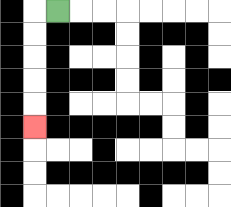{'start': '[2, 0]', 'end': '[1, 5]', 'path_directions': 'L,D,D,D,D,D', 'path_coordinates': '[[2, 0], [1, 0], [1, 1], [1, 2], [1, 3], [1, 4], [1, 5]]'}